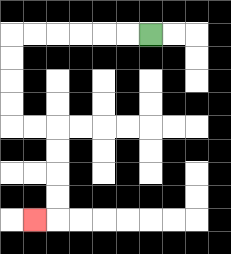{'start': '[6, 1]', 'end': '[1, 9]', 'path_directions': 'L,L,L,L,L,L,D,D,D,D,R,R,D,D,D,D,L', 'path_coordinates': '[[6, 1], [5, 1], [4, 1], [3, 1], [2, 1], [1, 1], [0, 1], [0, 2], [0, 3], [0, 4], [0, 5], [1, 5], [2, 5], [2, 6], [2, 7], [2, 8], [2, 9], [1, 9]]'}